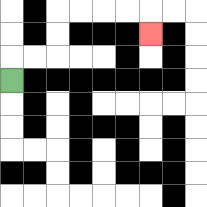{'start': '[0, 3]', 'end': '[6, 1]', 'path_directions': 'U,R,R,U,U,R,R,R,R,D', 'path_coordinates': '[[0, 3], [0, 2], [1, 2], [2, 2], [2, 1], [2, 0], [3, 0], [4, 0], [5, 0], [6, 0], [6, 1]]'}